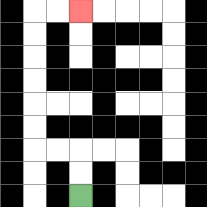{'start': '[3, 8]', 'end': '[3, 0]', 'path_directions': 'U,U,L,L,U,U,U,U,U,U,R,R', 'path_coordinates': '[[3, 8], [3, 7], [3, 6], [2, 6], [1, 6], [1, 5], [1, 4], [1, 3], [1, 2], [1, 1], [1, 0], [2, 0], [3, 0]]'}